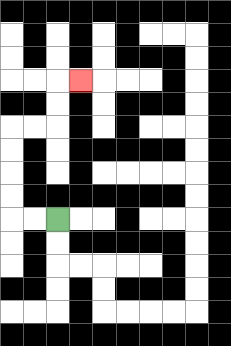{'start': '[2, 9]', 'end': '[3, 3]', 'path_directions': 'L,L,U,U,U,U,R,R,U,U,R', 'path_coordinates': '[[2, 9], [1, 9], [0, 9], [0, 8], [0, 7], [0, 6], [0, 5], [1, 5], [2, 5], [2, 4], [2, 3], [3, 3]]'}